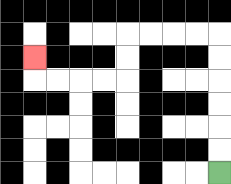{'start': '[9, 7]', 'end': '[1, 2]', 'path_directions': 'U,U,U,U,U,U,L,L,L,L,D,D,L,L,L,L,U', 'path_coordinates': '[[9, 7], [9, 6], [9, 5], [9, 4], [9, 3], [9, 2], [9, 1], [8, 1], [7, 1], [6, 1], [5, 1], [5, 2], [5, 3], [4, 3], [3, 3], [2, 3], [1, 3], [1, 2]]'}